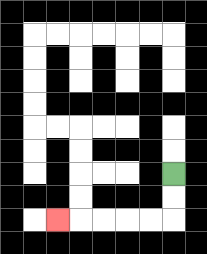{'start': '[7, 7]', 'end': '[2, 9]', 'path_directions': 'D,D,L,L,L,L,L', 'path_coordinates': '[[7, 7], [7, 8], [7, 9], [6, 9], [5, 9], [4, 9], [3, 9], [2, 9]]'}